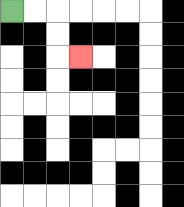{'start': '[0, 0]', 'end': '[3, 2]', 'path_directions': 'R,R,D,D,R', 'path_coordinates': '[[0, 0], [1, 0], [2, 0], [2, 1], [2, 2], [3, 2]]'}